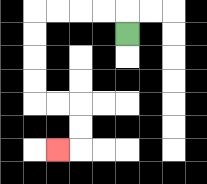{'start': '[5, 1]', 'end': '[2, 6]', 'path_directions': 'U,L,L,L,L,D,D,D,D,R,R,D,D,L', 'path_coordinates': '[[5, 1], [5, 0], [4, 0], [3, 0], [2, 0], [1, 0], [1, 1], [1, 2], [1, 3], [1, 4], [2, 4], [3, 4], [3, 5], [3, 6], [2, 6]]'}